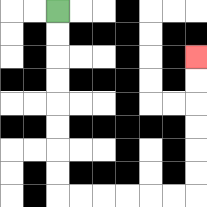{'start': '[2, 0]', 'end': '[8, 2]', 'path_directions': 'D,D,D,D,D,D,D,D,R,R,R,R,R,R,U,U,U,U,U,U', 'path_coordinates': '[[2, 0], [2, 1], [2, 2], [2, 3], [2, 4], [2, 5], [2, 6], [2, 7], [2, 8], [3, 8], [4, 8], [5, 8], [6, 8], [7, 8], [8, 8], [8, 7], [8, 6], [8, 5], [8, 4], [8, 3], [8, 2]]'}